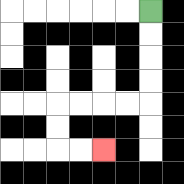{'start': '[6, 0]', 'end': '[4, 6]', 'path_directions': 'D,D,D,D,L,L,L,L,D,D,R,R', 'path_coordinates': '[[6, 0], [6, 1], [6, 2], [6, 3], [6, 4], [5, 4], [4, 4], [3, 4], [2, 4], [2, 5], [2, 6], [3, 6], [4, 6]]'}